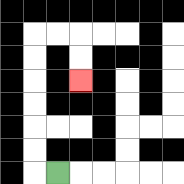{'start': '[2, 7]', 'end': '[3, 3]', 'path_directions': 'L,U,U,U,U,U,U,R,R,D,D', 'path_coordinates': '[[2, 7], [1, 7], [1, 6], [1, 5], [1, 4], [1, 3], [1, 2], [1, 1], [2, 1], [3, 1], [3, 2], [3, 3]]'}